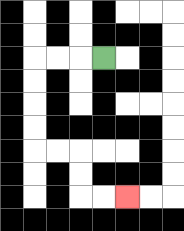{'start': '[4, 2]', 'end': '[5, 8]', 'path_directions': 'L,L,L,D,D,D,D,R,R,D,D,R,R', 'path_coordinates': '[[4, 2], [3, 2], [2, 2], [1, 2], [1, 3], [1, 4], [1, 5], [1, 6], [2, 6], [3, 6], [3, 7], [3, 8], [4, 8], [5, 8]]'}